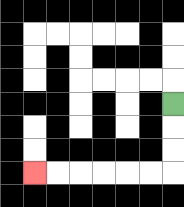{'start': '[7, 4]', 'end': '[1, 7]', 'path_directions': 'D,D,D,L,L,L,L,L,L', 'path_coordinates': '[[7, 4], [7, 5], [7, 6], [7, 7], [6, 7], [5, 7], [4, 7], [3, 7], [2, 7], [1, 7]]'}